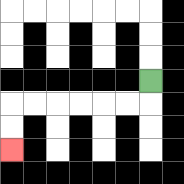{'start': '[6, 3]', 'end': '[0, 6]', 'path_directions': 'D,L,L,L,L,L,L,D,D', 'path_coordinates': '[[6, 3], [6, 4], [5, 4], [4, 4], [3, 4], [2, 4], [1, 4], [0, 4], [0, 5], [0, 6]]'}